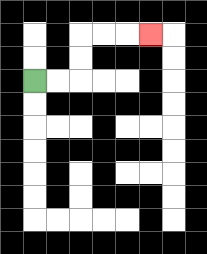{'start': '[1, 3]', 'end': '[6, 1]', 'path_directions': 'R,R,U,U,R,R,R', 'path_coordinates': '[[1, 3], [2, 3], [3, 3], [3, 2], [3, 1], [4, 1], [5, 1], [6, 1]]'}